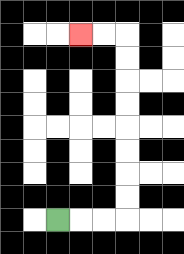{'start': '[2, 9]', 'end': '[3, 1]', 'path_directions': 'R,R,R,U,U,U,U,U,U,U,U,L,L', 'path_coordinates': '[[2, 9], [3, 9], [4, 9], [5, 9], [5, 8], [5, 7], [5, 6], [5, 5], [5, 4], [5, 3], [5, 2], [5, 1], [4, 1], [3, 1]]'}